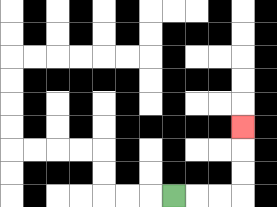{'start': '[7, 8]', 'end': '[10, 5]', 'path_directions': 'R,R,R,U,U,U', 'path_coordinates': '[[7, 8], [8, 8], [9, 8], [10, 8], [10, 7], [10, 6], [10, 5]]'}